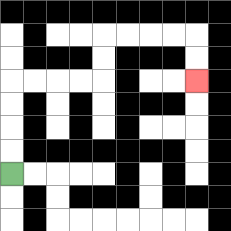{'start': '[0, 7]', 'end': '[8, 3]', 'path_directions': 'U,U,U,U,R,R,R,R,U,U,R,R,R,R,D,D', 'path_coordinates': '[[0, 7], [0, 6], [0, 5], [0, 4], [0, 3], [1, 3], [2, 3], [3, 3], [4, 3], [4, 2], [4, 1], [5, 1], [6, 1], [7, 1], [8, 1], [8, 2], [8, 3]]'}